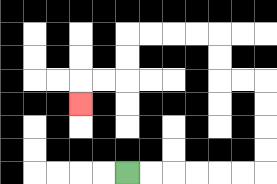{'start': '[5, 7]', 'end': '[3, 4]', 'path_directions': 'R,R,R,R,R,R,U,U,U,U,L,L,U,U,L,L,L,L,D,D,L,L,D', 'path_coordinates': '[[5, 7], [6, 7], [7, 7], [8, 7], [9, 7], [10, 7], [11, 7], [11, 6], [11, 5], [11, 4], [11, 3], [10, 3], [9, 3], [9, 2], [9, 1], [8, 1], [7, 1], [6, 1], [5, 1], [5, 2], [5, 3], [4, 3], [3, 3], [3, 4]]'}